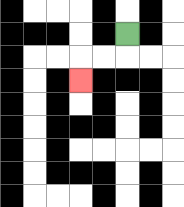{'start': '[5, 1]', 'end': '[3, 3]', 'path_directions': 'D,L,L,D', 'path_coordinates': '[[5, 1], [5, 2], [4, 2], [3, 2], [3, 3]]'}